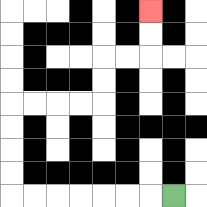{'start': '[7, 8]', 'end': '[6, 0]', 'path_directions': 'L,L,L,L,L,L,L,U,U,U,U,R,R,R,R,U,U,R,R,U,U', 'path_coordinates': '[[7, 8], [6, 8], [5, 8], [4, 8], [3, 8], [2, 8], [1, 8], [0, 8], [0, 7], [0, 6], [0, 5], [0, 4], [1, 4], [2, 4], [3, 4], [4, 4], [4, 3], [4, 2], [5, 2], [6, 2], [6, 1], [6, 0]]'}